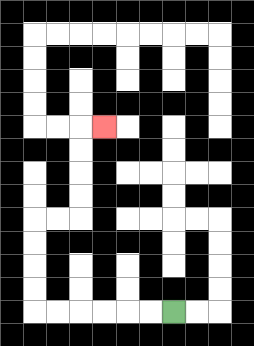{'start': '[7, 13]', 'end': '[4, 5]', 'path_directions': 'L,L,L,L,L,L,U,U,U,U,R,R,U,U,U,U,R', 'path_coordinates': '[[7, 13], [6, 13], [5, 13], [4, 13], [3, 13], [2, 13], [1, 13], [1, 12], [1, 11], [1, 10], [1, 9], [2, 9], [3, 9], [3, 8], [3, 7], [3, 6], [3, 5], [4, 5]]'}